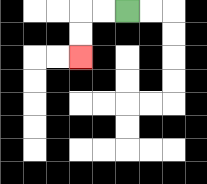{'start': '[5, 0]', 'end': '[3, 2]', 'path_directions': 'L,L,D,D', 'path_coordinates': '[[5, 0], [4, 0], [3, 0], [3, 1], [3, 2]]'}